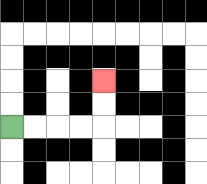{'start': '[0, 5]', 'end': '[4, 3]', 'path_directions': 'R,R,R,R,U,U', 'path_coordinates': '[[0, 5], [1, 5], [2, 5], [3, 5], [4, 5], [4, 4], [4, 3]]'}